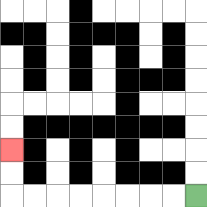{'start': '[8, 8]', 'end': '[0, 6]', 'path_directions': 'L,L,L,L,L,L,L,L,U,U', 'path_coordinates': '[[8, 8], [7, 8], [6, 8], [5, 8], [4, 8], [3, 8], [2, 8], [1, 8], [0, 8], [0, 7], [0, 6]]'}